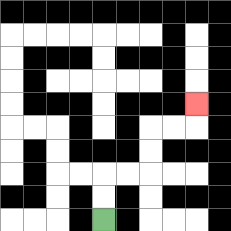{'start': '[4, 9]', 'end': '[8, 4]', 'path_directions': 'U,U,R,R,U,U,R,R,U', 'path_coordinates': '[[4, 9], [4, 8], [4, 7], [5, 7], [6, 7], [6, 6], [6, 5], [7, 5], [8, 5], [8, 4]]'}